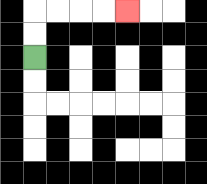{'start': '[1, 2]', 'end': '[5, 0]', 'path_directions': 'U,U,R,R,R,R', 'path_coordinates': '[[1, 2], [1, 1], [1, 0], [2, 0], [3, 0], [4, 0], [5, 0]]'}